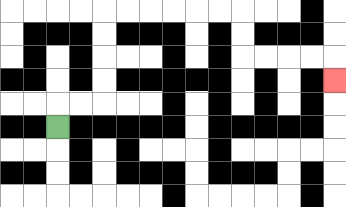{'start': '[2, 5]', 'end': '[14, 3]', 'path_directions': 'U,R,R,U,U,U,U,R,R,R,R,R,R,D,D,R,R,R,R,D', 'path_coordinates': '[[2, 5], [2, 4], [3, 4], [4, 4], [4, 3], [4, 2], [4, 1], [4, 0], [5, 0], [6, 0], [7, 0], [8, 0], [9, 0], [10, 0], [10, 1], [10, 2], [11, 2], [12, 2], [13, 2], [14, 2], [14, 3]]'}